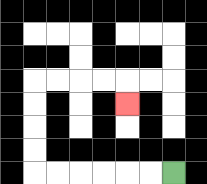{'start': '[7, 7]', 'end': '[5, 4]', 'path_directions': 'L,L,L,L,L,L,U,U,U,U,R,R,R,R,D', 'path_coordinates': '[[7, 7], [6, 7], [5, 7], [4, 7], [3, 7], [2, 7], [1, 7], [1, 6], [1, 5], [1, 4], [1, 3], [2, 3], [3, 3], [4, 3], [5, 3], [5, 4]]'}